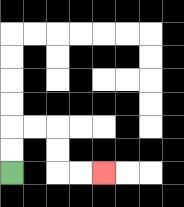{'start': '[0, 7]', 'end': '[4, 7]', 'path_directions': 'U,U,R,R,D,D,R,R', 'path_coordinates': '[[0, 7], [0, 6], [0, 5], [1, 5], [2, 5], [2, 6], [2, 7], [3, 7], [4, 7]]'}